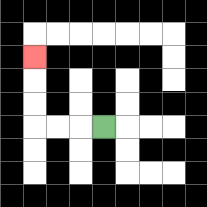{'start': '[4, 5]', 'end': '[1, 2]', 'path_directions': 'L,L,L,U,U,U', 'path_coordinates': '[[4, 5], [3, 5], [2, 5], [1, 5], [1, 4], [1, 3], [1, 2]]'}